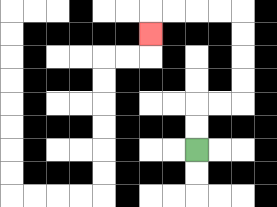{'start': '[8, 6]', 'end': '[6, 1]', 'path_directions': 'U,U,R,R,U,U,U,U,L,L,L,L,D', 'path_coordinates': '[[8, 6], [8, 5], [8, 4], [9, 4], [10, 4], [10, 3], [10, 2], [10, 1], [10, 0], [9, 0], [8, 0], [7, 0], [6, 0], [6, 1]]'}